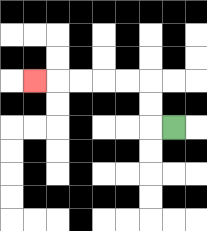{'start': '[7, 5]', 'end': '[1, 3]', 'path_directions': 'L,U,U,L,L,L,L,L', 'path_coordinates': '[[7, 5], [6, 5], [6, 4], [6, 3], [5, 3], [4, 3], [3, 3], [2, 3], [1, 3]]'}